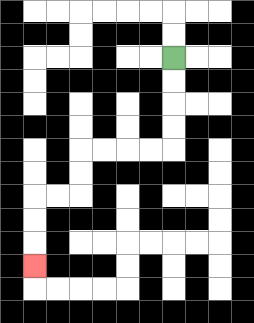{'start': '[7, 2]', 'end': '[1, 11]', 'path_directions': 'D,D,D,D,L,L,L,L,D,D,L,L,D,D,D', 'path_coordinates': '[[7, 2], [7, 3], [7, 4], [7, 5], [7, 6], [6, 6], [5, 6], [4, 6], [3, 6], [3, 7], [3, 8], [2, 8], [1, 8], [1, 9], [1, 10], [1, 11]]'}